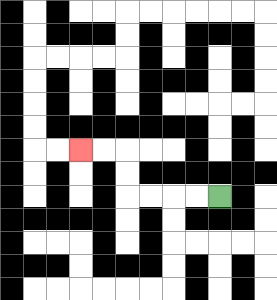{'start': '[9, 8]', 'end': '[3, 6]', 'path_directions': 'L,L,L,L,U,U,L,L', 'path_coordinates': '[[9, 8], [8, 8], [7, 8], [6, 8], [5, 8], [5, 7], [5, 6], [4, 6], [3, 6]]'}